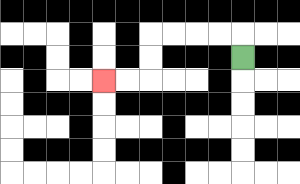{'start': '[10, 2]', 'end': '[4, 3]', 'path_directions': 'U,L,L,L,L,D,D,L,L', 'path_coordinates': '[[10, 2], [10, 1], [9, 1], [8, 1], [7, 1], [6, 1], [6, 2], [6, 3], [5, 3], [4, 3]]'}